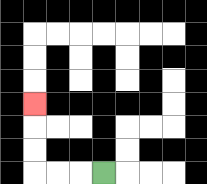{'start': '[4, 7]', 'end': '[1, 4]', 'path_directions': 'L,L,L,U,U,U', 'path_coordinates': '[[4, 7], [3, 7], [2, 7], [1, 7], [1, 6], [1, 5], [1, 4]]'}